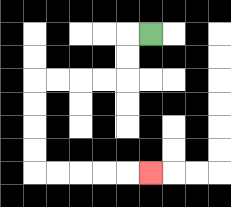{'start': '[6, 1]', 'end': '[6, 7]', 'path_directions': 'L,D,D,L,L,L,L,D,D,D,D,R,R,R,R,R', 'path_coordinates': '[[6, 1], [5, 1], [5, 2], [5, 3], [4, 3], [3, 3], [2, 3], [1, 3], [1, 4], [1, 5], [1, 6], [1, 7], [2, 7], [3, 7], [4, 7], [5, 7], [6, 7]]'}